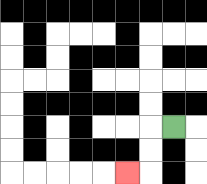{'start': '[7, 5]', 'end': '[5, 7]', 'path_directions': 'L,D,D,L', 'path_coordinates': '[[7, 5], [6, 5], [6, 6], [6, 7], [5, 7]]'}